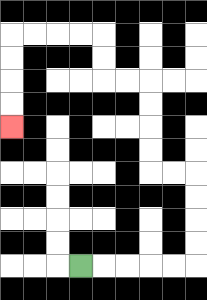{'start': '[3, 11]', 'end': '[0, 5]', 'path_directions': 'R,R,R,R,R,U,U,U,U,L,L,U,U,U,U,L,L,U,U,L,L,L,L,D,D,D,D', 'path_coordinates': '[[3, 11], [4, 11], [5, 11], [6, 11], [7, 11], [8, 11], [8, 10], [8, 9], [8, 8], [8, 7], [7, 7], [6, 7], [6, 6], [6, 5], [6, 4], [6, 3], [5, 3], [4, 3], [4, 2], [4, 1], [3, 1], [2, 1], [1, 1], [0, 1], [0, 2], [0, 3], [0, 4], [0, 5]]'}